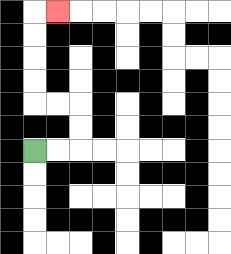{'start': '[1, 6]', 'end': '[2, 0]', 'path_directions': 'R,R,U,U,L,L,U,U,U,U,R', 'path_coordinates': '[[1, 6], [2, 6], [3, 6], [3, 5], [3, 4], [2, 4], [1, 4], [1, 3], [1, 2], [1, 1], [1, 0], [2, 0]]'}